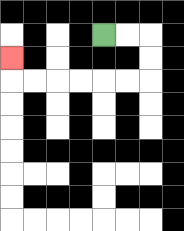{'start': '[4, 1]', 'end': '[0, 2]', 'path_directions': 'R,R,D,D,L,L,L,L,L,L,U', 'path_coordinates': '[[4, 1], [5, 1], [6, 1], [6, 2], [6, 3], [5, 3], [4, 3], [3, 3], [2, 3], [1, 3], [0, 3], [0, 2]]'}